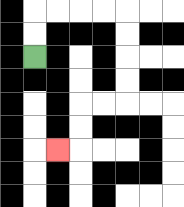{'start': '[1, 2]', 'end': '[2, 6]', 'path_directions': 'U,U,R,R,R,R,D,D,D,D,L,L,D,D,L', 'path_coordinates': '[[1, 2], [1, 1], [1, 0], [2, 0], [3, 0], [4, 0], [5, 0], [5, 1], [5, 2], [5, 3], [5, 4], [4, 4], [3, 4], [3, 5], [3, 6], [2, 6]]'}